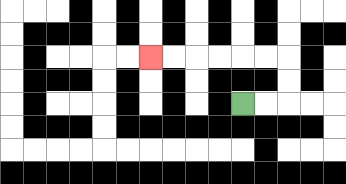{'start': '[10, 4]', 'end': '[6, 2]', 'path_directions': 'R,R,U,U,L,L,L,L,L,L', 'path_coordinates': '[[10, 4], [11, 4], [12, 4], [12, 3], [12, 2], [11, 2], [10, 2], [9, 2], [8, 2], [7, 2], [6, 2]]'}